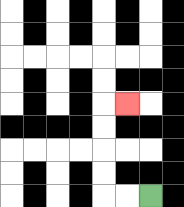{'start': '[6, 8]', 'end': '[5, 4]', 'path_directions': 'L,L,U,U,U,U,R', 'path_coordinates': '[[6, 8], [5, 8], [4, 8], [4, 7], [4, 6], [4, 5], [4, 4], [5, 4]]'}